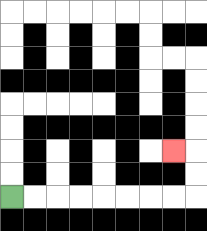{'start': '[0, 8]', 'end': '[7, 6]', 'path_directions': 'R,R,R,R,R,R,R,R,U,U,L', 'path_coordinates': '[[0, 8], [1, 8], [2, 8], [3, 8], [4, 8], [5, 8], [6, 8], [7, 8], [8, 8], [8, 7], [8, 6], [7, 6]]'}